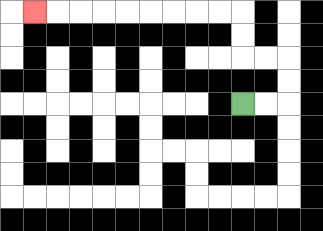{'start': '[10, 4]', 'end': '[1, 0]', 'path_directions': 'R,R,U,U,L,L,U,U,L,L,L,L,L,L,L,L,L', 'path_coordinates': '[[10, 4], [11, 4], [12, 4], [12, 3], [12, 2], [11, 2], [10, 2], [10, 1], [10, 0], [9, 0], [8, 0], [7, 0], [6, 0], [5, 0], [4, 0], [3, 0], [2, 0], [1, 0]]'}